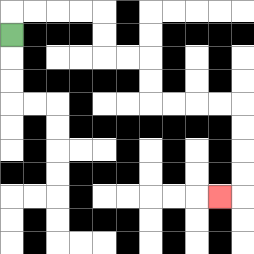{'start': '[0, 1]', 'end': '[9, 8]', 'path_directions': 'U,R,R,R,R,D,D,R,R,D,D,R,R,R,R,D,D,D,D,L', 'path_coordinates': '[[0, 1], [0, 0], [1, 0], [2, 0], [3, 0], [4, 0], [4, 1], [4, 2], [5, 2], [6, 2], [6, 3], [6, 4], [7, 4], [8, 4], [9, 4], [10, 4], [10, 5], [10, 6], [10, 7], [10, 8], [9, 8]]'}